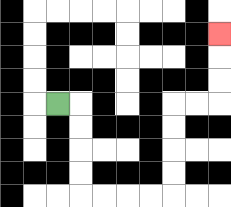{'start': '[2, 4]', 'end': '[9, 1]', 'path_directions': 'R,D,D,D,D,R,R,R,R,U,U,U,U,R,R,U,U,U', 'path_coordinates': '[[2, 4], [3, 4], [3, 5], [3, 6], [3, 7], [3, 8], [4, 8], [5, 8], [6, 8], [7, 8], [7, 7], [7, 6], [7, 5], [7, 4], [8, 4], [9, 4], [9, 3], [9, 2], [9, 1]]'}